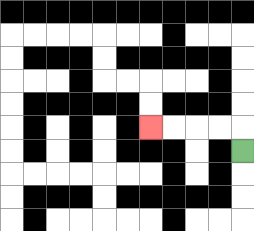{'start': '[10, 6]', 'end': '[6, 5]', 'path_directions': 'U,L,L,L,L', 'path_coordinates': '[[10, 6], [10, 5], [9, 5], [8, 5], [7, 5], [6, 5]]'}